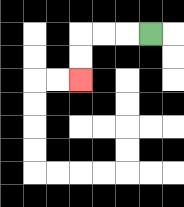{'start': '[6, 1]', 'end': '[3, 3]', 'path_directions': 'L,L,L,D,D', 'path_coordinates': '[[6, 1], [5, 1], [4, 1], [3, 1], [3, 2], [3, 3]]'}